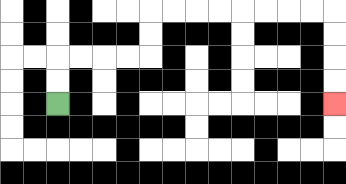{'start': '[2, 4]', 'end': '[14, 4]', 'path_directions': 'U,U,R,R,R,R,U,U,R,R,R,R,R,R,R,R,D,D,D,D', 'path_coordinates': '[[2, 4], [2, 3], [2, 2], [3, 2], [4, 2], [5, 2], [6, 2], [6, 1], [6, 0], [7, 0], [8, 0], [9, 0], [10, 0], [11, 0], [12, 0], [13, 0], [14, 0], [14, 1], [14, 2], [14, 3], [14, 4]]'}